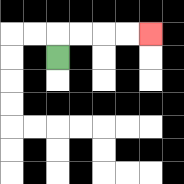{'start': '[2, 2]', 'end': '[6, 1]', 'path_directions': 'U,R,R,R,R', 'path_coordinates': '[[2, 2], [2, 1], [3, 1], [4, 1], [5, 1], [6, 1]]'}